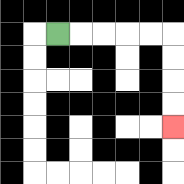{'start': '[2, 1]', 'end': '[7, 5]', 'path_directions': 'R,R,R,R,R,D,D,D,D', 'path_coordinates': '[[2, 1], [3, 1], [4, 1], [5, 1], [6, 1], [7, 1], [7, 2], [7, 3], [7, 4], [7, 5]]'}